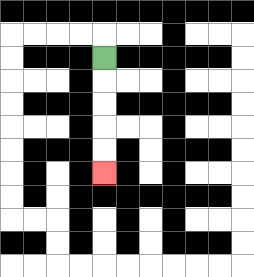{'start': '[4, 2]', 'end': '[4, 7]', 'path_directions': 'D,D,D,D,D', 'path_coordinates': '[[4, 2], [4, 3], [4, 4], [4, 5], [4, 6], [4, 7]]'}